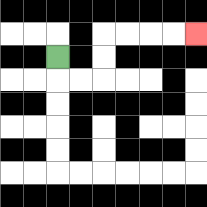{'start': '[2, 2]', 'end': '[8, 1]', 'path_directions': 'D,R,R,U,U,R,R,R,R', 'path_coordinates': '[[2, 2], [2, 3], [3, 3], [4, 3], [4, 2], [4, 1], [5, 1], [6, 1], [7, 1], [8, 1]]'}